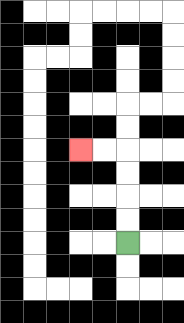{'start': '[5, 10]', 'end': '[3, 6]', 'path_directions': 'U,U,U,U,L,L', 'path_coordinates': '[[5, 10], [5, 9], [5, 8], [5, 7], [5, 6], [4, 6], [3, 6]]'}